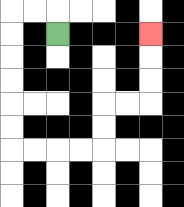{'start': '[2, 1]', 'end': '[6, 1]', 'path_directions': 'U,L,L,D,D,D,D,D,D,R,R,R,R,U,U,R,R,U,U,U', 'path_coordinates': '[[2, 1], [2, 0], [1, 0], [0, 0], [0, 1], [0, 2], [0, 3], [0, 4], [0, 5], [0, 6], [1, 6], [2, 6], [3, 6], [4, 6], [4, 5], [4, 4], [5, 4], [6, 4], [6, 3], [6, 2], [6, 1]]'}